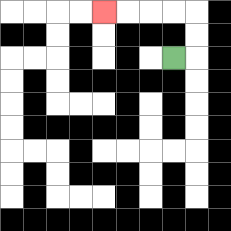{'start': '[7, 2]', 'end': '[4, 0]', 'path_directions': 'R,U,U,L,L,L,L', 'path_coordinates': '[[7, 2], [8, 2], [8, 1], [8, 0], [7, 0], [6, 0], [5, 0], [4, 0]]'}